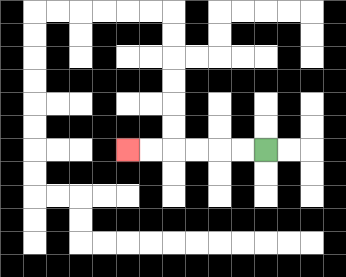{'start': '[11, 6]', 'end': '[5, 6]', 'path_directions': 'L,L,L,L,L,L', 'path_coordinates': '[[11, 6], [10, 6], [9, 6], [8, 6], [7, 6], [6, 6], [5, 6]]'}